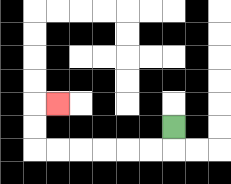{'start': '[7, 5]', 'end': '[2, 4]', 'path_directions': 'D,L,L,L,L,L,L,U,U,R', 'path_coordinates': '[[7, 5], [7, 6], [6, 6], [5, 6], [4, 6], [3, 6], [2, 6], [1, 6], [1, 5], [1, 4], [2, 4]]'}